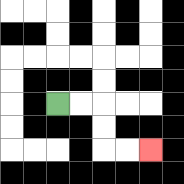{'start': '[2, 4]', 'end': '[6, 6]', 'path_directions': 'R,R,D,D,R,R', 'path_coordinates': '[[2, 4], [3, 4], [4, 4], [4, 5], [4, 6], [5, 6], [6, 6]]'}